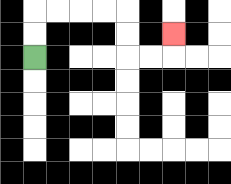{'start': '[1, 2]', 'end': '[7, 1]', 'path_directions': 'U,U,R,R,R,R,D,D,R,R,U', 'path_coordinates': '[[1, 2], [1, 1], [1, 0], [2, 0], [3, 0], [4, 0], [5, 0], [5, 1], [5, 2], [6, 2], [7, 2], [7, 1]]'}